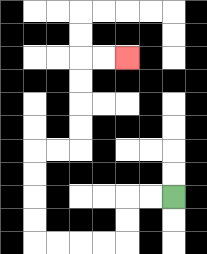{'start': '[7, 8]', 'end': '[5, 2]', 'path_directions': 'L,L,D,D,L,L,L,L,U,U,U,U,R,R,U,U,U,U,R,R', 'path_coordinates': '[[7, 8], [6, 8], [5, 8], [5, 9], [5, 10], [4, 10], [3, 10], [2, 10], [1, 10], [1, 9], [1, 8], [1, 7], [1, 6], [2, 6], [3, 6], [3, 5], [3, 4], [3, 3], [3, 2], [4, 2], [5, 2]]'}